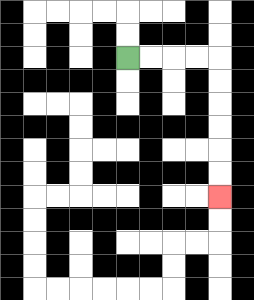{'start': '[5, 2]', 'end': '[9, 8]', 'path_directions': 'R,R,R,R,D,D,D,D,D,D', 'path_coordinates': '[[5, 2], [6, 2], [7, 2], [8, 2], [9, 2], [9, 3], [9, 4], [9, 5], [9, 6], [9, 7], [9, 8]]'}